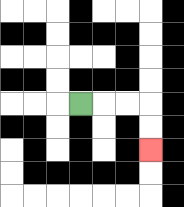{'start': '[3, 4]', 'end': '[6, 6]', 'path_directions': 'R,R,R,D,D', 'path_coordinates': '[[3, 4], [4, 4], [5, 4], [6, 4], [6, 5], [6, 6]]'}